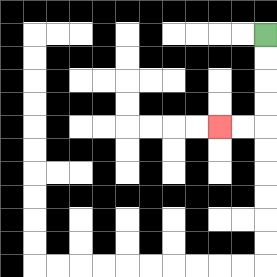{'start': '[11, 1]', 'end': '[9, 5]', 'path_directions': 'D,D,D,D,L,L', 'path_coordinates': '[[11, 1], [11, 2], [11, 3], [11, 4], [11, 5], [10, 5], [9, 5]]'}